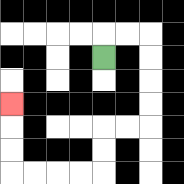{'start': '[4, 2]', 'end': '[0, 4]', 'path_directions': 'U,R,R,D,D,D,D,L,L,D,D,L,L,L,L,U,U,U', 'path_coordinates': '[[4, 2], [4, 1], [5, 1], [6, 1], [6, 2], [6, 3], [6, 4], [6, 5], [5, 5], [4, 5], [4, 6], [4, 7], [3, 7], [2, 7], [1, 7], [0, 7], [0, 6], [0, 5], [0, 4]]'}